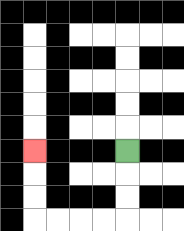{'start': '[5, 6]', 'end': '[1, 6]', 'path_directions': 'D,D,D,L,L,L,L,U,U,U', 'path_coordinates': '[[5, 6], [5, 7], [5, 8], [5, 9], [4, 9], [3, 9], [2, 9], [1, 9], [1, 8], [1, 7], [1, 6]]'}